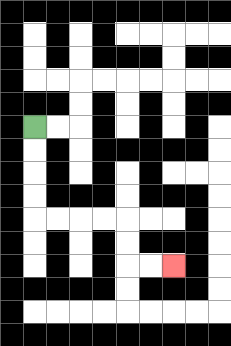{'start': '[1, 5]', 'end': '[7, 11]', 'path_directions': 'D,D,D,D,R,R,R,R,D,D,R,R', 'path_coordinates': '[[1, 5], [1, 6], [1, 7], [1, 8], [1, 9], [2, 9], [3, 9], [4, 9], [5, 9], [5, 10], [5, 11], [6, 11], [7, 11]]'}